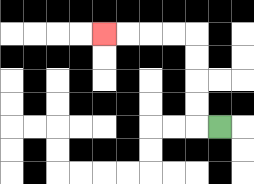{'start': '[9, 5]', 'end': '[4, 1]', 'path_directions': 'L,U,U,U,U,L,L,L,L', 'path_coordinates': '[[9, 5], [8, 5], [8, 4], [8, 3], [8, 2], [8, 1], [7, 1], [6, 1], [5, 1], [4, 1]]'}